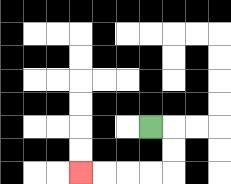{'start': '[6, 5]', 'end': '[3, 7]', 'path_directions': 'R,D,D,L,L,L,L', 'path_coordinates': '[[6, 5], [7, 5], [7, 6], [7, 7], [6, 7], [5, 7], [4, 7], [3, 7]]'}